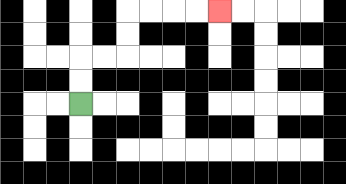{'start': '[3, 4]', 'end': '[9, 0]', 'path_directions': 'U,U,R,R,U,U,R,R,R,R', 'path_coordinates': '[[3, 4], [3, 3], [3, 2], [4, 2], [5, 2], [5, 1], [5, 0], [6, 0], [7, 0], [8, 0], [9, 0]]'}